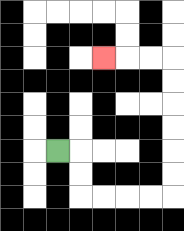{'start': '[2, 6]', 'end': '[4, 2]', 'path_directions': 'R,D,D,R,R,R,R,U,U,U,U,U,U,L,L,L', 'path_coordinates': '[[2, 6], [3, 6], [3, 7], [3, 8], [4, 8], [5, 8], [6, 8], [7, 8], [7, 7], [7, 6], [7, 5], [7, 4], [7, 3], [7, 2], [6, 2], [5, 2], [4, 2]]'}